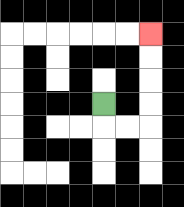{'start': '[4, 4]', 'end': '[6, 1]', 'path_directions': 'D,R,R,U,U,U,U', 'path_coordinates': '[[4, 4], [4, 5], [5, 5], [6, 5], [6, 4], [6, 3], [6, 2], [6, 1]]'}